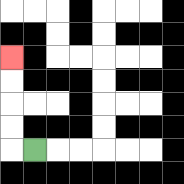{'start': '[1, 6]', 'end': '[0, 2]', 'path_directions': 'L,U,U,U,U', 'path_coordinates': '[[1, 6], [0, 6], [0, 5], [0, 4], [0, 3], [0, 2]]'}